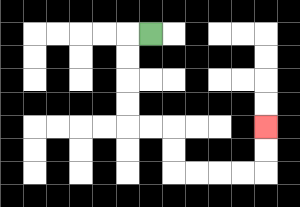{'start': '[6, 1]', 'end': '[11, 5]', 'path_directions': 'L,D,D,D,D,R,R,D,D,R,R,R,R,U,U', 'path_coordinates': '[[6, 1], [5, 1], [5, 2], [5, 3], [5, 4], [5, 5], [6, 5], [7, 5], [7, 6], [7, 7], [8, 7], [9, 7], [10, 7], [11, 7], [11, 6], [11, 5]]'}